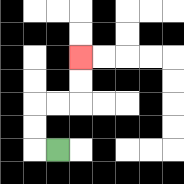{'start': '[2, 6]', 'end': '[3, 2]', 'path_directions': 'L,U,U,R,R,U,U', 'path_coordinates': '[[2, 6], [1, 6], [1, 5], [1, 4], [2, 4], [3, 4], [3, 3], [3, 2]]'}